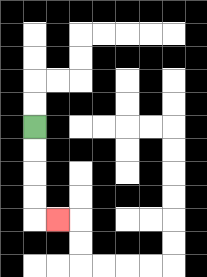{'start': '[1, 5]', 'end': '[2, 9]', 'path_directions': 'D,D,D,D,R', 'path_coordinates': '[[1, 5], [1, 6], [1, 7], [1, 8], [1, 9], [2, 9]]'}